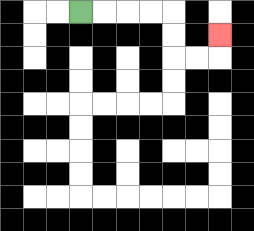{'start': '[3, 0]', 'end': '[9, 1]', 'path_directions': 'R,R,R,R,D,D,R,R,U', 'path_coordinates': '[[3, 0], [4, 0], [5, 0], [6, 0], [7, 0], [7, 1], [7, 2], [8, 2], [9, 2], [9, 1]]'}